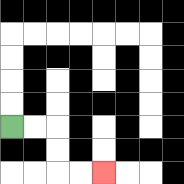{'start': '[0, 5]', 'end': '[4, 7]', 'path_directions': 'R,R,D,D,R,R', 'path_coordinates': '[[0, 5], [1, 5], [2, 5], [2, 6], [2, 7], [3, 7], [4, 7]]'}